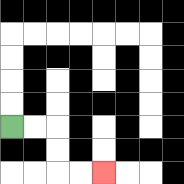{'start': '[0, 5]', 'end': '[4, 7]', 'path_directions': 'R,R,D,D,R,R', 'path_coordinates': '[[0, 5], [1, 5], [2, 5], [2, 6], [2, 7], [3, 7], [4, 7]]'}